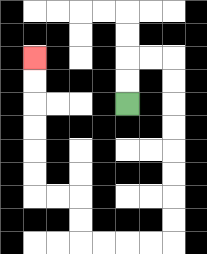{'start': '[5, 4]', 'end': '[1, 2]', 'path_directions': 'U,U,R,R,D,D,D,D,D,D,D,D,L,L,L,L,U,U,L,L,U,U,U,U,U,U', 'path_coordinates': '[[5, 4], [5, 3], [5, 2], [6, 2], [7, 2], [7, 3], [7, 4], [7, 5], [7, 6], [7, 7], [7, 8], [7, 9], [7, 10], [6, 10], [5, 10], [4, 10], [3, 10], [3, 9], [3, 8], [2, 8], [1, 8], [1, 7], [1, 6], [1, 5], [1, 4], [1, 3], [1, 2]]'}